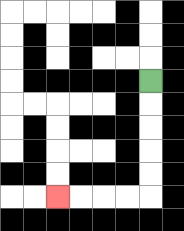{'start': '[6, 3]', 'end': '[2, 8]', 'path_directions': 'D,D,D,D,D,L,L,L,L', 'path_coordinates': '[[6, 3], [6, 4], [6, 5], [6, 6], [6, 7], [6, 8], [5, 8], [4, 8], [3, 8], [2, 8]]'}